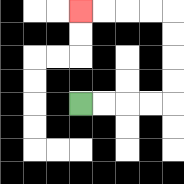{'start': '[3, 4]', 'end': '[3, 0]', 'path_directions': 'R,R,R,R,U,U,U,U,L,L,L,L', 'path_coordinates': '[[3, 4], [4, 4], [5, 4], [6, 4], [7, 4], [7, 3], [7, 2], [7, 1], [7, 0], [6, 0], [5, 0], [4, 0], [3, 0]]'}